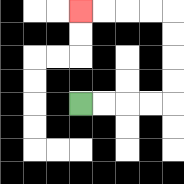{'start': '[3, 4]', 'end': '[3, 0]', 'path_directions': 'R,R,R,R,U,U,U,U,L,L,L,L', 'path_coordinates': '[[3, 4], [4, 4], [5, 4], [6, 4], [7, 4], [7, 3], [7, 2], [7, 1], [7, 0], [6, 0], [5, 0], [4, 0], [3, 0]]'}